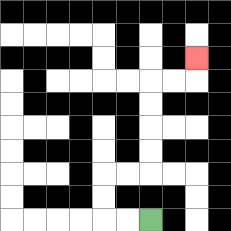{'start': '[6, 9]', 'end': '[8, 2]', 'path_directions': 'L,L,U,U,R,R,U,U,U,U,R,R,U', 'path_coordinates': '[[6, 9], [5, 9], [4, 9], [4, 8], [4, 7], [5, 7], [6, 7], [6, 6], [6, 5], [6, 4], [6, 3], [7, 3], [8, 3], [8, 2]]'}